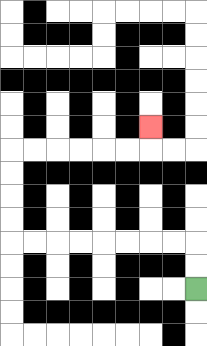{'start': '[8, 12]', 'end': '[6, 5]', 'path_directions': 'U,U,L,L,L,L,L,L,L,L,U,U,U,U,R,R,R,R,R,R,U', 'path_coordinates': '[[8, 12], [8, 11], [8, 10], [7, 10], [6, 10], [5, 10], [4, 10], [3, 10], [2, 10], [1, 10], [0, 10], [0, 9], [0, 8], [0, 7], [0, 6], [1, 6], [2, 6], [3, 6], [4, 6], [5, 6], [6, 6], [6, 5]]'}